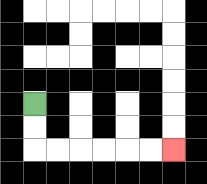{'start': '[1, 4]', 'end': '[7, 6]', 'path_directions': 'D,D,R,R,R,R,R,R', 'path_coordinates': '[[1, 4], [1, 5], [1, 6], [2, 6], [3, 6], [4, 6], [5, 6], [6, 6], [7, 6]]'}